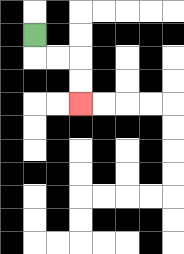{'start': '[1, 1]', 'end': '[3, 4]', 'path_directions': 'D,R,R,D,D', 'path_coordinates': '[[1, 1], [1, 2], [2, 2], [3, 2], [3, 3], [3, 4]]'}